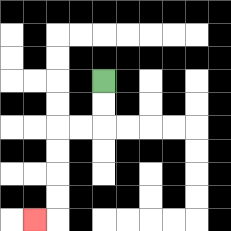{'start': '[4, 3]', 'end': '[1, 9]', 'path_directions': 'D,D,L,L,D,D,D,D,L', 'path_coordinates': '[[4, 3], [4, 4], [4, 5], [3, 5], [2, 5], [2, 6], [2, 7], [2, 8], [2, 9], [1, 9]]'}